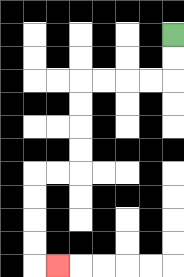{'start': '[7, 1]', 'end': '[2, 11]', 'path_directions': 'D,D,L,L,L,L,D,D,D,D,L,L,D,D,D,D,R', 'path_coordinates': '[[7, 1], [7, 2], [7, 3], [6, 3], [5, 3], [4, 3], [3, 3], [3, 4], [3, 5], [3, 6], [3, 7], [2, 7], [1, 7], [1, 8], [1, 9], [1, 10], [1, 11], [2, 11]]'}